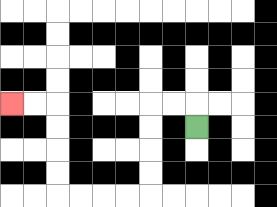{'start': '[8, 5]', 'end': '[0, 4]', 'path_directions': 'U,L,L,D,D,D,D,L,L,L,L,U,U,U,U,L,L', 'path_coordinates': '[[8, 5], [8, 4], [7, 4], [6, 4], [6, 5], [6, 6], [6, 7], [6, 8], [5, 8], [4, 8], [3, 8], [2, 8], [2, 7], [2, 6], [2, 5], [2, 4], [1, 4], [0, 4]]'}